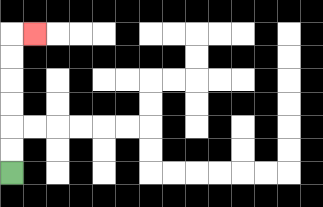{'start': '[0, 7]', 'end': '[1, 1]', 'path_directions': 'U,U,U,U,U,U,R', 'path_coordinates': '[[0, 7], [0, 6], [0, 5], [0, 4], [0, 3], [0, 2], [0, 1], [1, 1]]'}